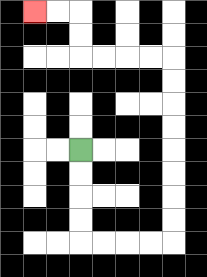{'start': '[3, 6]', 'end': '[1, 0]', 'path_directions': 'D,D,D,D,R,R,R,R,U,U,U,U,U,U,U,U,L,L,L,L,U,U,L,L', 'path_coordinates': '[[3, 6], [3, 7], [3, 8], [3, 9], [3, 10], [4, 10], [5, 10], [6, 10], [7, 10], [7, 9], [7, 8], [7, 7], [7, 6], [7, 5], [7, 4], [7, 3], [7, 2], [6, 2], [5, 2], [4, 2], [3, 2], [3, 1], [3, 0], [2, 0], [1, 0]]'}